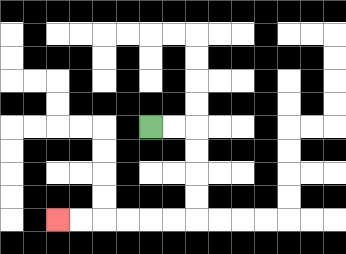{'start': '[6, 5]', 'end': '[2, 9]', 'path_directions': 'R,R,D,D,D,D,L,L,L,L,L,L', 'path_coordinates': '[[6, 5], [7, 5], [8, 5], [8, 6], [8, 7], [8, 8], [8, 9], [7, 9], [6, 9], [5, 9], [4, 9], [3, 9], [2, 9]]'}